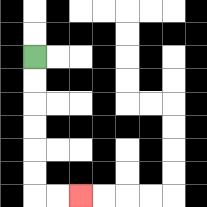{'start': '[1, 2]', 'end': '[3, 8]', 'path_directions': 'D,D,D,D,D,D,R,R', 'path_coordinates': '[[1, 2], [1, 3], [1, 4], [1, 5], [1, 6], [1, 7], [1, 8], [2, 8], [3, 8]]'}